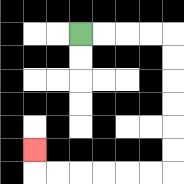{'start': '[3, 1]', 'end': '[1, 6]', 'path_directions': 'R,R,R,R,D,D,D,D,D,D,L,L,L,L,L,L,U', 'path_coordinates': '[[3, 1], [4, 1], [5, 1], [6, 1], [7, 1], [7, 2], [7, 3], [7, 4], [7, 5], [7, 6], [7, 7], [6, 7], [5, 7], [4, 7], [3, 7], [2, 7], [1, 7], [1, 6]]'}